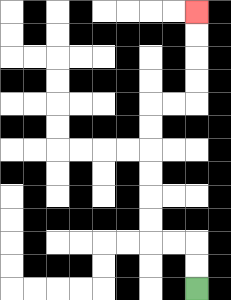{'start': '[8, 12]', 'end': '[8, 0]', 'path_directions': 'U,U,L,L,U,U,U,U,U,U,R,R,U,U,U,U', 'path_coordinates': '[[8, 12], [8, 11], [8, 10], [7, 10], [6, 10], [6, 9], [6, 8], [6, 7], [6, 6], [6, 5], [6, 4], [7, 4], [8, 4], [8, 3], [8, 2], [8, 1], [8, 0]]'}